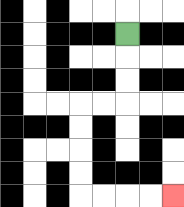{'start': '[5, 1]', 'end': '[7, 8]', 'path_directions': 'D,D,D,L,L,D,D,D,D,R,R,R,R', 'path_coordinates': '[[5, 1], [5, 2], [5, 3], [5, 4], [4, 4], [3, 4], [3, 5], [3, 6], [3, 7], [3, 8], [4, 8], [5, 8], [6, 8], [7, 8]]'}